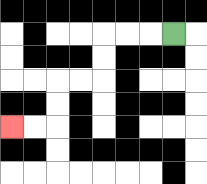{'start': '[7, 1]', 'end': '[0, 5]', 'path_directions': 'L,L,L,D,D,L,L,D,D,L,L', 'path_coordinates': '[[7, 1], [6, 1], [5, 1], [4, 1], [4, 2], [4, 3], [3, 3], [2, 3], [2, 4], [2, 5], [1, 5], [0, 5]]'}